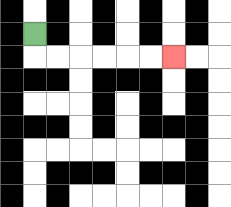{'start': '[1, 1]', 'end': '[7, 2]', 'path_directions': 'D,R,R,R,R,R,R', 'path_coordinates': '[[1, 1], [1, 2], [2, 2], [3, 2], [4, 2], [5, 2], [6, 2], [7, 2]]'}